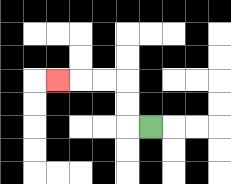{'start': '[6, 5]', 'end': '[2, 3]', 'path_directions': 'L,U,U,L,L,L', 'path_coordinates': '[[6, 5], [5, 5], [5, 4], [5, 3], [4, 3], [3, 3], [2, 3]]'}